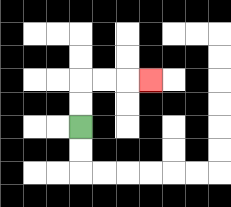{'start': '[3, 5]', 'end': '[6, 3]', 'path_directions': 'U,U,R,R,R', 'path_coordinates': '[[3, 5], [3, 4], [3, 3], [4, 3], [5, 3], [6, 3]]'}